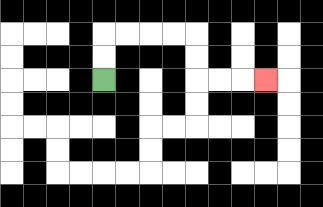{'start': '[4, 3]', 'end': '[11, 3]', 'path_directions': 'U,U,R,R,R,R,D,D,R,R,R', 'path_coordinates': '[[4, 3], [4, 2], [4, 1], [5, 1], [6, 1], [7, 1], [8, 1], [8, 2], [8, 3], [9, 3], [10, 3], [11, 3]]'}